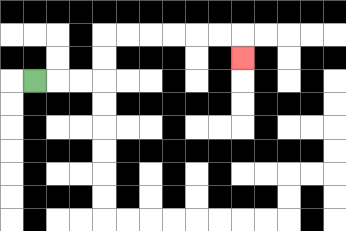{'start': '[1, 3]', 'end': '[10, 2]', 'path_directions': 'R,R,R,U,U,R,R,R,R,R,R,D', 'path_coordinates': '[[1, 3], [2, 3], [3, 3], [4, 3], [4, 2], [4, 1], [5, 1], [6, 1], [7, 1], [8, 1], [9, 1], [10, 1], [10, 2]]'}